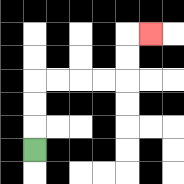{'start': '[1, 6]', 'end': '[6, 1]', 'path_directions': 'U,U,U,R,R,R,R,U,U,R', 'path_coordinates': '[[1, 6], [1, 5], [1, 4], [1, 3], [2, 3], [3, 3], [4, 3], [5, 3], [5, 2], [5, 1], [6, 1]]'}